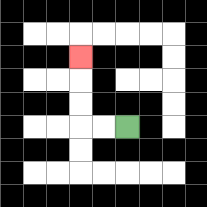{'start': '[5, 5]', 'end': '[3, 2]', 'path_directions': 'L,L,U,U,U', 'path_coordinates': '[[5, 5], [4, 5], [3, 5], [3, 4], [3, 3], [3, 2]]'}